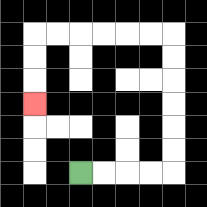{'start': '[3, 7]', 'end': '[1, 4]', 'path_directions': 'R,R,R,R,U,U,U,U,U,U,L,L,L,L,L,L,D,D,D', 'path_coordinates': '[[3, 7], [4, 7], [5, 7], [6, 7], [7, 7], [7, 6], [7, 5], [7, 4], [7, 3], [7, 2], [7, 1], [6, 1], [5, 1], [4, 1], [3, 1], [2, 1], [1, 1], [1, 2], [1, 3], [1, 4]]'}